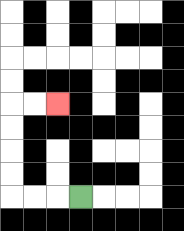{'start': '[3, 8]', 'end': '[2, 4]', 'path_directions': 'L,L,L,U,U,U,U,R,R', 'path_coordinates': '[[3, 8], [2, 8], [1, 8], [0, 8], [0, 7], [0, 6], [0, 5], [0, 4], [1, 4], [2, 4]]'}